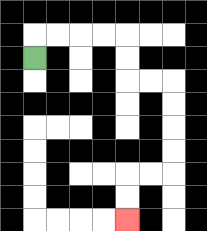{'start': '[1, 2]', 'end': '[5, 9]', 'path_directions': 'U,R,R,R,R,D,D,R,R,D,D,D,D,L,L,D,D', 'path_coordinates': '[[1, 2], [1, 1], [2, 1], [3, 1], [4, 1], [5, 1], [5, 2], [5, 3], [6, 3], [7, 3], [7, 4], [7, 5], [7, 6], [7, 7], [6, 7], [5, 7], [5, 8], [5, 9]]'}